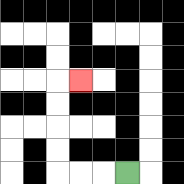{'start': '[5, 7]', 'end': '[3, 3]', 'path_directions': 'L,L,L,U,U,U,U,R', 'path_coordinates': '[[5, 7], [4, 7], [3, 7], [2, 7], [2, 6], [2, 5], [2, 4], [2, 3], [3, 3]]'}